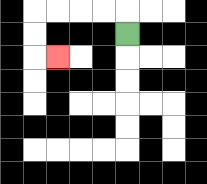{'start': '[5, 1]', 'end': '[2, 2]', 'path_directions': 'U,L,L,L,L,D,D,R', 'path_coordinates': '[[5, 1], [5, 0], [4, 0], [3, 0], [2, 0], [1, 0], [1, 1], [1, 2], [2, 2]]'}